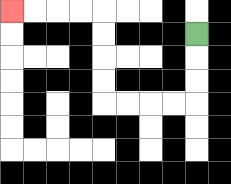{'start': '[8, 1]', 'end': '[0, 0]', 'path_directions': 'D,D,D,L,L,L,L,U,U,U,U,L,L,L,L', 'path_coordinates': '[[8, 1], [8, 2], [8, 3], [8, 4], [7, 4], [6, 4], [5, 4], [4, 4], [4, 3], [4, 2], [4, 1], [4, 0], [3, 0], [2, 0], [1, 0], [0, 0]]'}